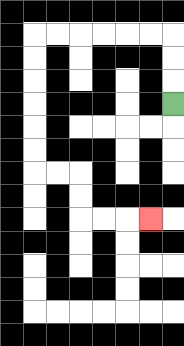{'start': '[7, 4]', 'end': '[6, 9]', 'path_directions': 'U,U,U,L,L,L,L,L,L,D,D,D,D,D,D,R,R,D,D,R,R,R', 'path_coordinates': '[[7, 4], [7, 3], [7, 2], [7, 1], [6, 1], [5, 1], [4, 1], [3, 1], [2, 1], [1, 1], [1, 2], [1, 3], [1, 4], [1, 5], [1, 6], [1, 7], [2, 7], [3, 7], [3, 8], [3, 9], [4, 9], [5, 9], [6, 9]]'}